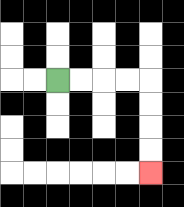{'start': '[2, 3]', 'end': '[6, 7]', 'path_directions': 'R,R,R,R,D,D,D,D', 'path_coordinates': '[[2, 3], [3, 3], [4, 3], [5, 3], [6, 3], [6, 4], [6, 5], [6, 6], [6, 7]]'}